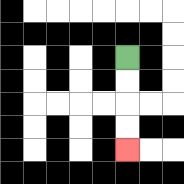{'start': '[5, 2]', 'end': '[5, 6]', 'path_directions': 'D,D,D,D', 'path_coordinates': '[[5, 2], [5, 3], [5, 4], [5, 5], [5, 6]]'}